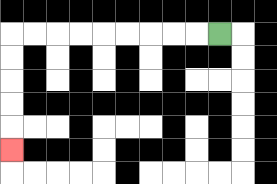{'start': '[9, 1]', 'end': '[0, 6]', 'path_directions': 'L,L,L,L,L,L,L,L,L,D,D,D,D,D', 'path_coordinates': '[[9, 1], [8, 1], [7, 1], [6, 1], [5, 1], [4, 1], [3, 1], [2, 1], [1, 1], [0, 1], [0, 2], [0, 3], [0, 4], [0, 5], [0, 6]]'}